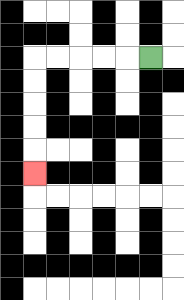{'start': '[6, 2]', 'end': '[1, 7]', 'path_directions': 'L,L,L,L,L,D,D,D,D,D', 'path_coordinates': '[[6, 2], [5, 2], [4, 2], [3, 2], [2, 2], [1, 2], [1, 3], [1, 4], [1, 5], [1, 6], [1, 7]]'}